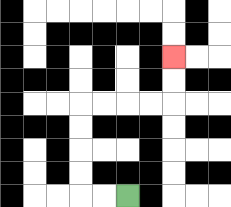{'start': '[5, 8]', 'end': '[7, 2]', 'path_directions': 'L,L,U,U,U,U,R,R,R,R,U,U', 'path_coordinates': '[[5, 8], [4, 8], [3, 8], [3, 7], [3, 6], [3, 5], [3, 4], [4, 4], [5, 4], [6, 4], [7, 4], [7, 3], [7, 2]]'}